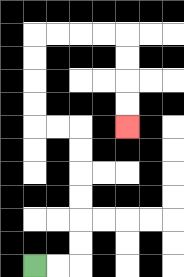{'start': '[1, 11]', 'end': '[5, 5]', 'path_directions': 'R,R,U,U,U,U,U,U,L,L,U,U,U,U,R,R,R,R,D,D,D,D', 'path_coordinates': '[[1, 11], [2, 11], [3, 11], [3, 10], [3, 9], [3, 8], [3, 7], [3, 6], [3, 5], [2, 5], [1, 5], [1, 4], [1, 3], [1, 2], [1, 1], [2, 1], [3, 1], [4, 1], [5, 1], [5, 2], [5, 3], [5, 4], [5, 5]]'}